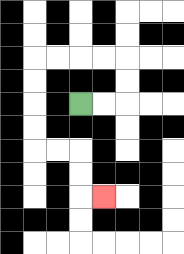{'start': '[3, 4]', 'end': '[4, 8]', 'path_directions': 'R,R,U,U,L,L,L,L,D,D,D,D,R,R,D,D,R', 'path_coordinates': '[[3, 4], [4, 4], [5, 4], [5, 3], [5, 2], [4, 2], [3, 2], [2, 2], [1, 2], [1, 3], [1, 4], [1, 5], [1, 6], [2, 6], [3, 6], [3, 7], [3, 8], [4, 8]]'}